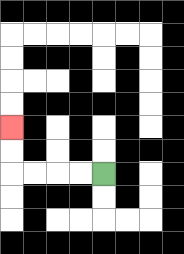{'start': '[4, 7]', 'end': '[0, 5]', 'path_directions': 'L,L,L,L,U,U', 'path_coordinates': '[[4, 7], [3, 7], [2, 7], [1, 7], [0, 7], [0, 6], [0, 5]]'}